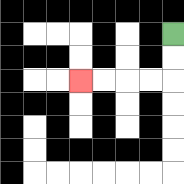{'start': '[7, 1]', 'end': '[3, 3]', 'path_directions': 'D,D,L,L,L,L', 'path_coordinates': '[[7, 1], [7, 2], [7, 3], [6, 3], [5, 3], [4, 3], [3, 3]]'}